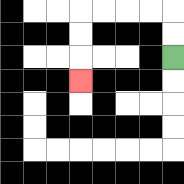{'start': '[7, 2]', 'end': '[3, 3]', 'path_directions': 'U,U,L,L,L,L,D,D,D', 'path_coordinates': '[[7, 2], [7, 1], [7, 0], [6, 0], [5, 0], [4, 0], [3, 0], [3, 1], [3, 2], [3, 3]]'}